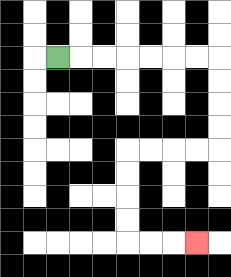{'start': '[2, 2]', 'end': '[8, 10]', 'path_directions': 'R,R,R,R,R,R,R,D,D,D,D,L,L,L,L,D,D,D,D,R,R,R', 'path_coordinates': '[[2, 2], [3, 2], [4, 2], [5, 2], [6, 2], [7, 2], [8, 2], [9, 2], [9, 3], [9, 4], [9, 5], [9, 6], [8, 6], [7, 6], [6, 6], [5, 6], [5, 7], [5, 8], [5, 9], [5, 10], [6, 10], [7, 10], [8, 10]]'}